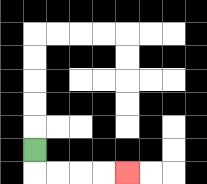{'start': '[1, 6]', 'end': '[5, 7]', 'path_directions': 'D,R,R,R,R', 'path_coordinates': '[[1, 6], [1, 7], [2, 7], [3, 7], [4, 7], [5, 7]]'}